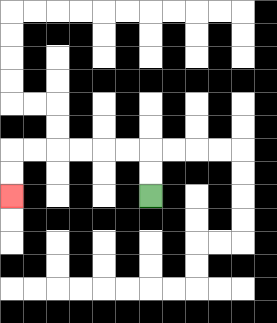{'start': '[6, 8]', 'end': '[0, 8]', 'path_directions': 'U,U,L,L,L,L,L,L,D,D', 'path_coordinates': '[[6, 8], [6, 7], [6, 6], [5, 6], [4, 6], [3, 6], [2, 6], [1, 6], [0, 6], [0, 7], [0, 8]]'}